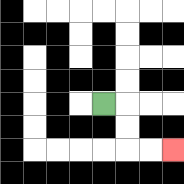{'start': '[4, 4]', 'end': '[7, 6]', 'path_directions': 'R,D,D,R,R', 'path_coordinates': '[[4, 4], [5, 4], [5, 5], [5, 6], [6, 6], [7, 6]]'}